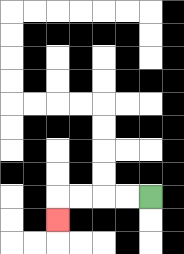{'start': '[6, 8]', 'end': '[2, 9]', 'path_directions': 'L,L,L,L,D', 'path_coordinates': '[[6, 8], [5, 8], [4, 8], [3, 8], [2, 8], [2, 9]]'}